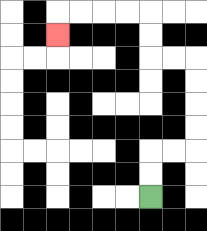{'start': '[6, 8]', 'end': '[2, 1]', 'path_directions': 'U,U,R,R,U,U,U,U,L,L,U,U,L,L,L,L,D', 'path_coordinates': '[[6, 8], [6, 7], [6, 6], [7, 6], [8, 6], [8, 5], [8, 4], [8, 3], [8, 2], [7, 2], [6, 2], [6, 1], [6, 0], [5, 0], [4, 0], [3, 0], [2, 0], [2, 1]]'}